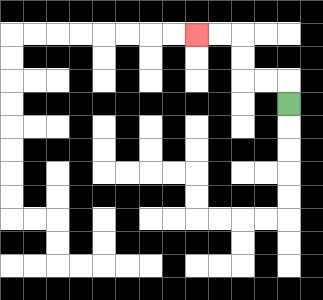{'start': '[12, 4]', 'end': '[8, 1]', 'path_directions': 'U,L,L,U,U,L,L', 'path_coordinates': '[[12, 4], [12, 3], [11, 3], [10, 3], [10, 2], [10, 1], [9, 1], [8, 1]]'}